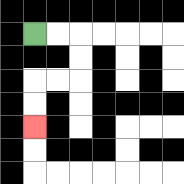{'start': '[1, 1]', 'end': '[1, 5]', 'path_directions': 'R,R,D,D,L,L,D,D', 'path_coordinates': '[[1, 1], [2, 1], [3, 1], [3, 2], [3, 3], [2, 3], [1, 3], [1, 4], [1, 5]]'}